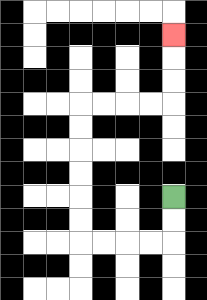{'start': '[7, 8]', 'end': '[7, 1]', 'path_directions': 'D,D,L,L,L,L,U,U,U,U,U,U,R,R,R,R,U,U,U', 'path_coordinates': '[[7, 8], [7, 9], [7, 10], [6, 10], [5, 10], [4, 10], [3, 10], [3, 9], [3, 8], [3, 7], [3, 6], [3, 5], [3, 4], [4, 4], [5, 4], [6, 4], [7, 4], [7, 3], [7, 2], [7, 1]]'}